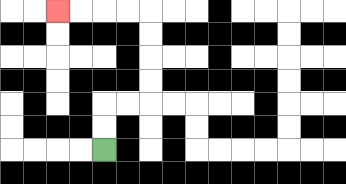{'start': '[4, 6]', 'end': '[2, 0]', 'path_directions': 'U,U,R,R,U,U,U,U,L,L,L,L', 'path_coordinates': '[[4, 6], [4, 5], [4, 4], [5, 4], [6, 4], [6, 3], [6, 2], [6, 1], [6, 0], [5, 0], [4, 0], [3, 0], [2, 0]]'}